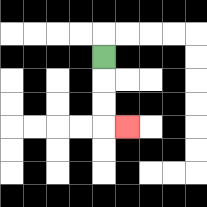{'start': '[4, 2]', 'end': '[5, 5]', 'path_directions': 'D,D,D,R', 'path_coordinates': '[[4, 2], [4, 3], [4, 4], [4, 5], [5, 5]]'}